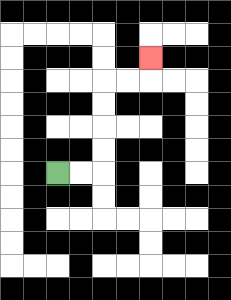{'start': '[2, 7]', 'end': '[6, 2]', 'path_directions': 'R,R,U,U,U,U,R,R,U', 'path_coordinates': '[[2, 7], [3, 7], [4, 7], [4, 6], [4, 5], [4, 4], [4, 3], [5, 3], [6, 3], [6, 2]]'}